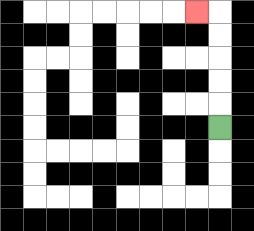{'start': '[9, 5]', 'end': '[8, 0]', 'path_directions': 'U,U,U,U,U,L', 'path_coordinates': '[[9, 5], [9, 4], [9, 3], [9, 2], [9, 1], [9, 0], [8, 0]]'}